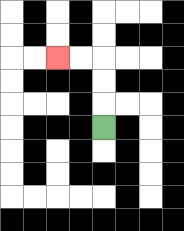{'start': '[4, 5]', 'end': '[2, 2]', 'path_directions': 'U,U,U,L,L', 'path_coordinates': '[[4, 5], [4, 4], [4, 3], [4, 2], [3, 2], [2, 2]]'}